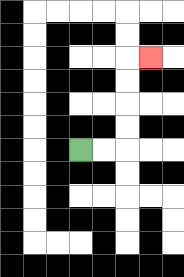{'start': '[3, 6]', 'end': '[6, 2]', 'path_directions': 'R,R,U,U,U,U,R', 'path_coordinates': '[[3, 6], [4, 6], [5, 6], [5, 5], [5, 4], [5, 3], [5, 2], [6, 2]]'}